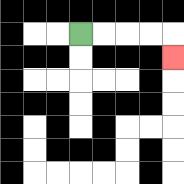{'start': '[3, 1]', 'end': '[7, 2]', 'path_directions': 'R,R,R,R,D', 'path_coordinates': '[[3, 1], [4, 1], [5, 1], [6, 1], [7, 1], [7, 2]]'}